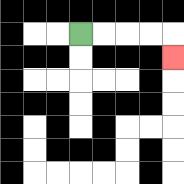{'start': '[3, 1]', 'end': '[7, 2]', 'path_directions': 'R,R,R,R,D', 'path_coordinates': '[[3, 1], [4, 1], [5, 1], [6, 1], [7, 1], [7, 2]]'}